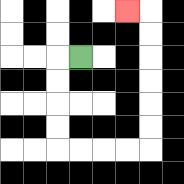{'start': '[3, 2]', 'end': '[5, 0]', 'path_directions': 'L,D,D,D,D,R,R,R,R,U,U,U,U,U,U,L', 'path_coordinates': '[[3, 2], [2, 2], [2, 3], [2, 4], [2, 5], [2, 6], [3, 6], [4, 6], [5, 6], [6, 6], [6, 5], [6, 4], [6, 3], [6, 2], [6, 1], [6, 0], [5, 0]]'}